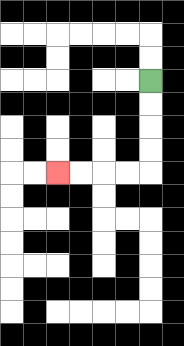{'start': '[6, 3]', 'end': '[2, 7]', 'path_directions': 'D,D,D,D,L,L,L,L', 'path_coordinates': '[[6, 3], [6, 4], [6, 5], [6, 6], [6, 7], [5, 7], [4, 7], [3, 7], [2, 7]]'}